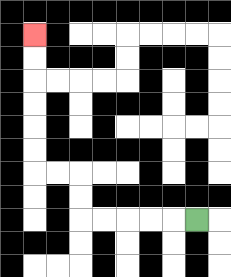{'start': '[8, 9]', 'end': '[1, 1]', 'path_directions': 'L,L,L,L,L,U,U,L,L,U,U,U,U,U,U', 'path_coordinates': '[[8, 9], [7, 9], [6, 9], [5, 9], [4, 9], [3, 9], [3, 8], [3, 7], [2, 7], [1, 7], [1, 6], [1, 5], [1, 4], [1, 3], [1, 2], [1, 1]]'}